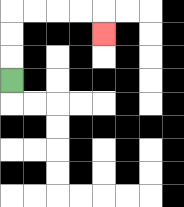{'start': '[0, 3]', 'end': '[4, 1]', 'path_directions': 'U,U,U,R,R,R,R,D', 'path_coordinates': '[[0, 3], [0, 2], [0, 1], [0, 0], [1, 0], [2, 0], [3, 0], [4, 0], [4, 1]]'}